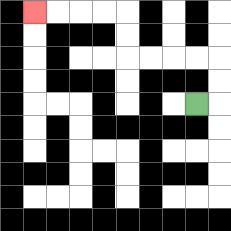{'start': '[8, 4]', 'end': '[1, 0]', 'path_directions': 'R,U,U,L,L,L,L,U,U,L,L,L,L', 'path_coordinates': '[[8, 4], [9, 4], [9, 3], [9, 2], [8, 2], [7, 2], [6, 2], [5, 2], [5, 1], [5, 0], [4, 0], [3, 0], [2, 0], [1, 0]]'}